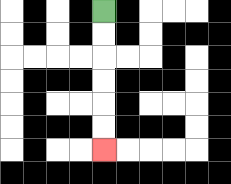{'start': '[4, 0]', 'end': '[4, 6]', 'path_directions': 'D,D,D,D,D,D', 'path_coordinates': '[[4, 0], [4, 1], [4, 2], [4, 3], [4, 4], [4, 5], [4, 6]]'}